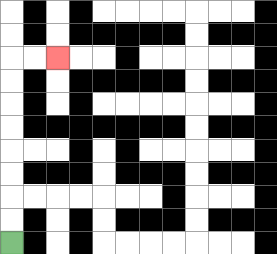{'start': '[0, 10]', 'end': '[2, 2]', 'path_directions': 'U,U,U,U,U,U,U,U,R,R', 'path_coordinates': '[[0, 10], [0, 9], [0, 8], [0, 7], [0, 6], [0, 5], [0, 4], [0, 3], [0, 2], [1, 2], [2, 2]]'}